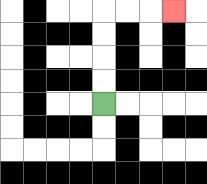{'start': '[4, 4]', 'end': '[7, 0]', 'path_directions': 'U,U,U,U,R,R,R', 'path_coordinates': '[[4, 4], [4, 3], [4, 2], [4, 1], [4, 0], [5, 0], [6, 0], [7, 0]]'}